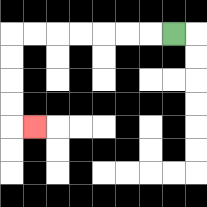{'start': '[7, 1]', 'end': '[1, 5]', 'path_directions': 'L,L,L,L,L,L,L,D,D,D,D,R', 'path_coordinates': '[[7, 1], [6, 1], [5, 1], [4, 1], [3, 1], [2, 1], [1, 1], [0, 1], [0, 2], [0, 3], [0, 4], [0, 5], [1, 5]]'}